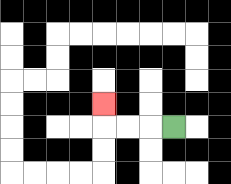{'start': '[7, 5]', 'end': '[4, 4]', 'path_directions': 'L,L,L,U', 'path_coordinates': '[[7, 5], [6, 5], [5, 5], [4, 5], [4, 4]]'}